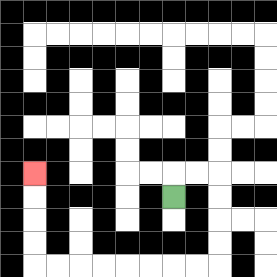{'start': '[7, 8]', 'end': '[1, 7]', 'path_directions': 'U,R,R,D,D,D,D,L,L,L,L,L,L,L,L,U,U,U,U', 'path_coordinates': '[[7, 8], [7, 7], [8, 7], [9, 7], [9, 8], [9, 9], [9, 10], [9, 11], [8, 11], [7, 11], [6, 11], [5, 11], [4, 11], [3, 11], [2, 11], [1, 11], [1, 10], [1, 9], [1, 8], [1, 7]]'}